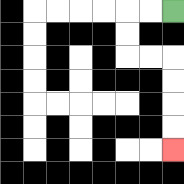{'start': '[7, 0]', 'end': '[7, 6]', 'path_directions': 'L,L,D,D,R,R,D,D,D,D', 'path_coordinates': '[[7, 0], [6, 0], [5, 0], [5, 1], [5, 2], [6, 2], [7, 2], [7, 3], [7, 4], [7, 5], [7, 6]]'}